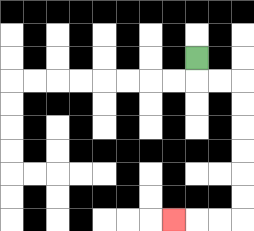{'start': '[8, 2]', 'end': '[7, 9]', 'path_directions': 'D,R,R,D,D,D,D,D,D,L,L,L', 'path_coordinates': '[[8, 2], [8, 3], [9, 3], [10, 3], [10, 4], [10, 5], [10, 6], [10, 7], [10, 8], [10, 9], [9, 9], [8, 9], [7, 9]]'}